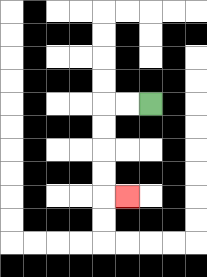{'start': '[6, 4]', 'end': '[5, 8]', 'path_directions': 'L,L,D,D,D,D,R', 'path_coordinates': '[[6, 4], [5, 4], [4, 4], [4, 5], [4, 6], [4, 7], [4, 8], [5, 8]]'}